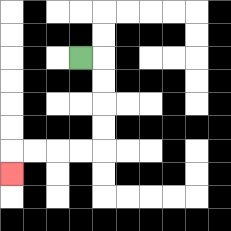{'start': '[3, 2]', 'end': '[0, 7]', 'path_directions': 'R,D,D,D,D,L,L,L,L,D', 'path_coordinates': '[[3, 2], [4, 2], [4, 3], [4, 4], [4, 5], [4, 6], [3, 6], [2, 6], [1, 6], [0, 6], [0, 7]]'}